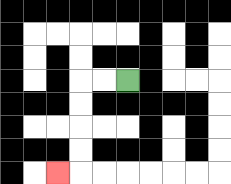{'start': '[5, 3]', 'end': '[2, 7]', 'path_directions': 'L,L,D,D,D,D,L', 'path_coordinates': '[[5, 3], [4, 3], [3, 3], [3, 4], [3, 5], [3, 6], [3, 7], [2, 7]]'}